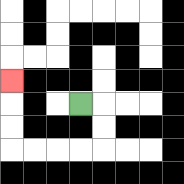{'start': '[3, 4]', 'end': '[0, 3]', 'path_directions': 'R,D,D,L,L,L,L,U,U,U', 'path_coordinates': '[[3, 4], [4, 4], [4, 5], [4, 6], [3, 6], [2, 6], [1, 6], [0, 6], [0, 5], [0, 4], [0, 3]]'}